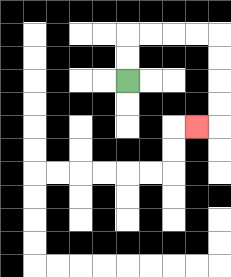{'start': '[5, 3]', 'end': '[8, 5]', 'path_directions': 'U,U,R,R,R,R,D,D,D,D,L', 'path_coordinates': '[[5, 3], [5, 2], [5, 1], [6, 1], [7, 1], [8, 1], [9, 1], [9, 2], [9, 3], [9, 4], [9, 5], [8, 5]]'}